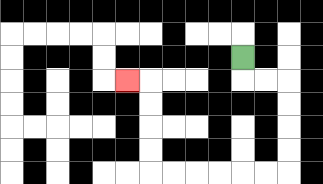{'start': '[10, 2]', 'end': '[5, 3]', 'path_directions': 'D,R,R,D,D,D,D,L,L,L,L,L,L,U,U,U,U,L', 'path_coordinates': '[[10, 2], [10, 3], [11, 3], [12, 3], [12, 4], [12, 5], [12, 6], [12, 7], [11, 7], [10, 7], [9, 7], [8, 7], [7, 7], [6, 7], [6, 6], [6, 5], [6, 4], [6, 3], [5, 3]]'}